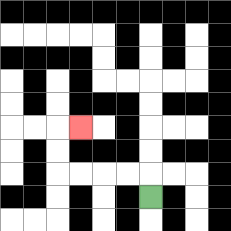{'start': '[6, 8]', 'end': '[3, 5]', 'path_directions': 'U,L,L,L,L,U,U,R', 'path_coordinates': '[[6, 8], [6, 7], [5, 7], [4, 7], [3, 7], [2, 7], [2, 6], [2, 5], [3, 5]]'}